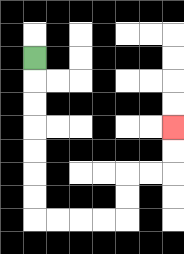{'start': '[1, 2]', 'end': '[7, 5]', 'path_directions': 'D,D,D,D,D,D,D,R,R,R,R,U,U,R,R,U,U', 'path_coordinates': '[[1, 2], [1, 3], [1, 4], [1, 5], [1, 6], [1, 7], [1, 8], [1, 9], [2, 9], [3, 9], [4, 9], [5, 9], [5, 8], [5, 7], [6, 7], [7, 7], [7, 6], [7, 5]]'}